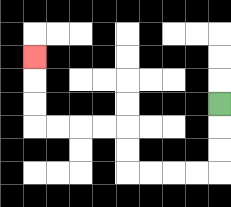{'start': '[9, 4]', 'end': '[1, 2]', 'path_directions': 'D,D,D,L,L,L,L,U,U,L,L,L,L,U,U,U', 'path_coordinates': '[[9, 4], [9, 5], [9, 6], [9, 7], [8, 7], [7, 7], [6, 7], [5, 7], [5, 6], [5, 5], [4, 5], [3, 5], [2, 5], [1, 5], [1, 4], [1, 3], [1, 2]]'}